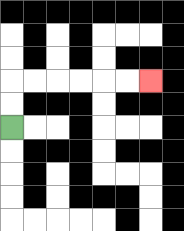{'start': '[0, 5]', 'end': '[6, 3]', 'path_directions': 'U,U,R,R,R,R,R,R', 'path_coordinates': '[[0, 5], [0, 4], [0, 3], [1, 3], [2, 3], [3, 3], [4, 3], [5, 3], [6, 3]]'}